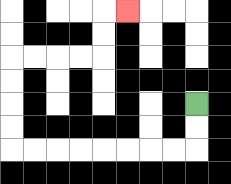{'start': '[8, 4]', 'end': '[5, 0]', 'path_directions': 'D,D,L,L,L,L,L,L,L,L,U,U,U,U,R,R,R,R,U,U,R', 'path_coordinates': '[[8, 4], [8, 5], [8, 6], [7, 6], [6, 6], [5, 6], [4, 6], [3, 6], [2, 6], [1, 6], [0, 6], [0, 5], [0, 4], [0, 3], [0, 2], [1, 2], [2, 2], [3, 2], [4, 2], [4, 1], [4, 0], [5, 0]]'}